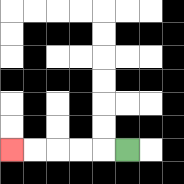{'start': '[5, 6]', 'end': '[0, 6]', 'path_directions': 'L,L,L,L,L', 'path_coordinates': '[[5, 6], [4, 6], [3, 6], [2, 6], [1, 6], [0, 6]]'}